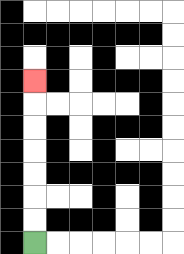{'start': '[1, 10]', 'end': '[1, 3]', 'path_directions': 'U,U,U,U,U,U,U', 'path_coordinates': '[[1, 10], [1, 9], [1, 8], [1, 7], [1, 6], [1, 5], [1, 4], [1, 3]]'}